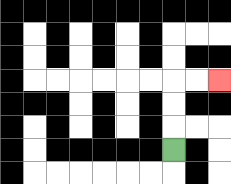{'start': '[7, 6]', 'end': '[9, 3]', 'path_directions': 'U,U,U,R,R', 'path_coordinates': '[[7, 6], [7, 5], [7, 4], [7, 3], [8, 3], [9, 3]]'}